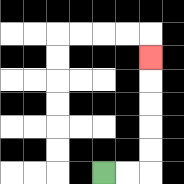{'start': '[4, 7]', 'end': '[6, 2]', 'path_directions': 'R,R,U,U,U,U,U', 'path_coordinates': '[[4, 7], [5, 7], [6, 7], [6, 6], [6, 5], [6, 4], [6, 3], [6, 2]]'}